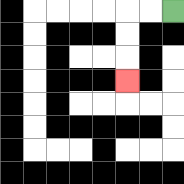{'start': '[7, 0]', 'end': '[5, 3]', 'path_directions': 'L,L,D,D,D', 'path_coordinates': '[[7, 0], [6, 0], [5, 0], [5, 1], [5, 2], [5, 3]]'}